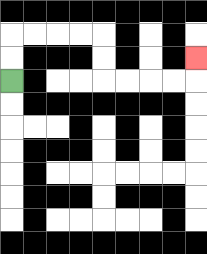{'start': '[0, 3]', 'end': '[8, 2]', 'path_directions': 'U,U,R,R,R,R,D,D,R,R,R,R,U', 'path_coordinates': '[[0, 3], [0, 2], [0, 1], [1, 1], [2, 1], [3, 1], [4, 1], [4, 2], [4, 3], [5, 3], [6, 3], [7, 3], [8, 3], [8, 2]]'}